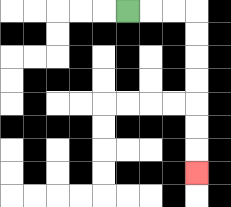{'start': '[5, 0]', 'end': '[8, 7]', 'path_directions': 'R,R,R,D,D,D,D,D,D,D', 'path_coordinates': '[[5, 0], [6, 0], [7, 0], [8, 0], [8, 1], [8, 2], [8, 3], [8, 4], [8, 5], [8, 6], [8, 7]]'}